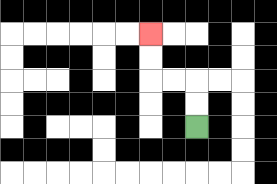{'start': '[8, 5]', 'end': '[6, 1]', 'path_directions': 'U,U,L,L,U,U', 'path_coordinates': '[[8, 5], [8, 4], [8, 3], [7, 3], [6, 3], [6, 2], [6, 1]]'}